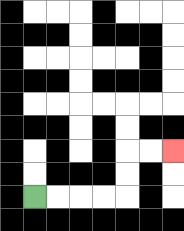{'start': '[1, 8]', 'end': '[7, 6]', 'path_directions': 'R,R,R,R,U,U,R,R', 'path_coordinates': '[[1, 8], [2, 8], [3, 8], [4, 8], [5, 8], [5, 7], [5, 6], [6, 6], [7, 6]]'}